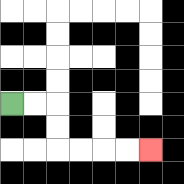{'start': '[0, 4]', 'end': '[6, 6]', 'path_directions': 'R,R,D,D,R,R,R,R', 'path_coordinates': '[[0, 4], [1, 4], [2, 4], [2, 5], [2, 6], [3, 6], [4, 6], [5, 6], [6, 6]]'}